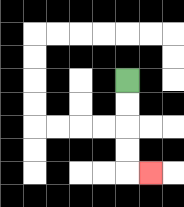{'start': '[5, 3]', 'end': '[6, 7]', 'path_directions': 'D,D,D,D,R', 'path_coordinates': '[[5, 3], [5, 4], [5, 5], [5, 6], [5, 7], [6, 7]]'}